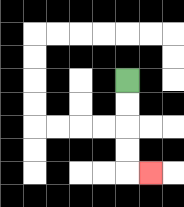{'start': '[5, 3]', 'end': '[6, 7]', 'path_directions': 'D,D,D,D,R', 'path_coordinates': '[[5, 3], [5, 4], [5, 5], [5, 6], [5, 7], [6, 7]]'}